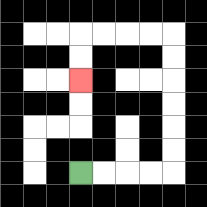{'start': '[3, 7]', 'end': '[3, 3]', 'path_directions': 'R,R,R,R,U,U,U,U,U,U,L,L,L,L,D,D', 'path_coordinates': '[[3, 7], [4, 7], [5, 7], [6, 7], [7, 7], [7, 6], [7, 5], [7, 4], [7, 3], [7, 2], [7, 1], [6, 1], [5, 1], [4, 1], [3, 1], [3, 2], [3, 3]]'}